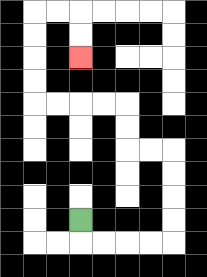{'start': '[3, 9]', 'end': '[3, 2]', 'path_directions': 'D,R,R,R,R,U,U,U,U,L,L,U,U,L,L,L,L,U,U,U,U,R,R,D,D', 'path_coordinates': '[[3, 9], [3, 10], [4, 10], [5, 10], [6, 10], [7, 10], [7, 9], [7, 8], [7, 7], [7, 6], [6, 6], [5, 6], [5, 5], [5, 4], [4, 4], [3, 4], [2, 4], [1, 4], [1, 3], [1, 2], [1, 1], [1, 0], [2, 0], [3, 0], [3, 1], [3, 2]]'}